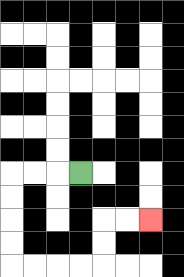{'start': '[3, 7]', 'end': '[6, 9]', 'path_directions': 'L,L,L,D,D,D,D,R,R,R,R,U,U,R,R', 'path_coordinates': '[[3, 7], [2, 7], [1, 7], [0, 7], [0, 8], [0, 9], [0, 10], [0, 11], [1, 11], [2, 11], [3, 11], [4, 11], [4, 10], [4, 9], [5, 9], [6, 9]]'}